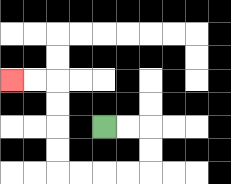{'start': '[4, 5]', 'end': '[0, 3]', 'path_directions': 'R,R,D,D,L,L,L,L,U,U,U,U,L,L', 'path_coordinates': '[[4, 5], [5, 5], [6, 5], [6, 6], [6, 7], [5, 7], [4, 7], [3, 7], [2, 7], [2, 6], [2, 5], [2, 4], [2, 3], [1, 3], [0, 3]]'}